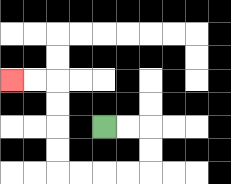{'start': '[4, 5]', 'end': '[0, 3]', 'path_directions': 'R,R,D,D,L,L,L,L,U,U,U,U,L,L', 'path_coordinates': '[[4, 5], [5, 5], [6, 5], [6, 6], [6, 7], [5, 7], [4, 7], [3, 7], [2, 7], [2, 6], [2, 5], [2, 4], [2, 3], [1, 3], [0, 3]]'}